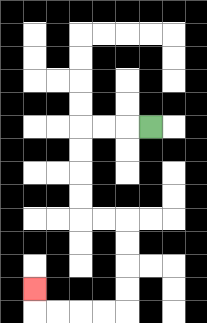{'start': '[6, 5]', 'end': '[1, 12]', 'path_directions': 'L,L,L,D,D,D,D,R,R,D,D,D,D,L,L,L,L,U', 'path_coordinates': '[[6, 5], [5, 5], [4, 5], [3, 5], [3, 6], [3, 7], [3, 8], [3, 9], [4, 9], [5, 9], [5, 10], [5, 11], [5, 12], [5, 13], [4, 13], [3, 13], [2, 13], [1, 13], [1, 12]]'}